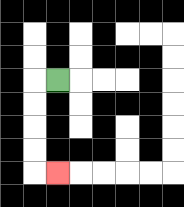{'start': '[2, 3]', 'end': '[2, 7]', 'path_directions': 'L,D,D,D,D,R', 'path_coordinates': '[[2, 3], [1, 3], [1, 4], [1, 5], [1, 6], [1, 7], [2, 7]]'}